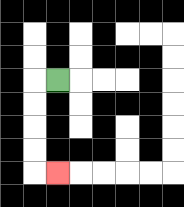{'start': '[2, 3]', 'end': '[2, 7]', 'path_directions': 'L,D,D,D,D,R', 'path_coordinates': '[[2, 3], [1, 3], [1, 4], [1, 5], [1, 6], [1, 7], [2, 7]]'}